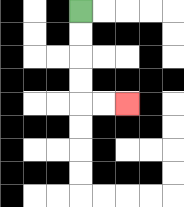{'start': '[3, 0]', 'end': '[5, 4]', 'path_directions': 'D,D,D,D,R,R', 'path_coordinates': '[[3, 0], [3, 1], [3, 2], [3, 3], [3, 4], [4, 4], [5, 4]]'}